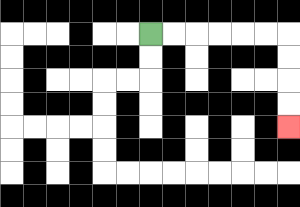{'start': '[6, 1]', 'end': '[12, 5]', 'path_directions': 'R,R,R,R,R,R,D,D,D,D', 'path_coordinates': '[[6, 1], [7, 1], [8, 1], [9, 1], [10, 1], [11, 1], [12, 1], [12, 2], [12, 3], [12, 4], [12, 5]]'}